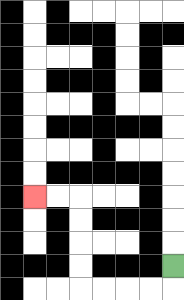{'start': '[7, 11]', 'end': '[1, 8]', 'path_directions': 'D,L,L,L,L,U,U,U,U,L,L', 'path_coordinates': '[[7, 11], [7, 12], [6, 12], [5, 12], [4, 12], [3, 12], [3, 11], [3, 10], [3, 9], [3, 8], [2, 8], [1, 8]]'}